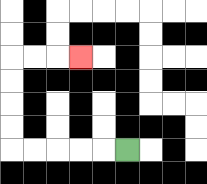{'start': '[5, 6]', 'end': '[3, 2]', 'path_directions': 'L,L,L,L,L,U,U,U,U,R,R,R', 'path_coordinates': '[[5, 6], [4, 6], [3, 6], [2, 6], [1, 6], [0, 6], [0, 5], [0, 4], [0, 3], [0, 2], [1, 2], [2, 2], [3, 2]]'}